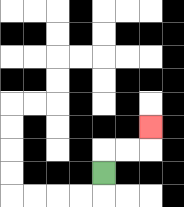{'start': '[4, 7]', 'end': '[6, 5]', 'path_directions': 'U,R,R,U', 'path_coordinates': '[[4, 7], [4, 6], [5, 6], [6, 6], [6, 5]]'}